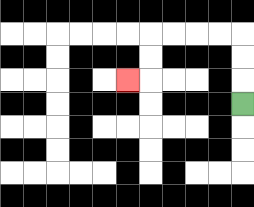{'start': '[10, 4]', 'end': '[5, 3]', 'path_directions': 'U,U,U,L,L,L,L,D,D,L', 'path_coordinates': '[[10, 4], [10, 3], [10, 2], [10, 1], [9, 1], [8, 1], [7, 1], [6, 1], [6, 2], [6, 3], [5, 3]]'}